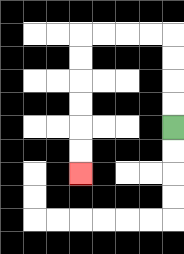{'start': '[7, 5]', 'end': '[3, 7]', 'path_directions': 'U,U,U,U,L,L,L,L,D,D,D,D,D,D', 'path_coordinates': '[[7, 5], [7, 4], [7, 3], [7, 2], [7, 1], [6, 1], [5, 1], [4, 1], [3, 1], [3, 2], [3, 3], [3, 4], [3, 5], [3, 6], [3, 7]]'}